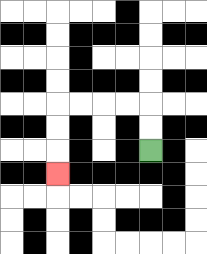{'start': '[6, 6]', 'end': '[2, 7]', 'path_directions': 'U,U,L,L,L,L,D,D,D', 'path_coordinates': '[[6, 6], [6, 5], [6, 4], [5, 4], [4, 4], [3, 4], [2, 4], [2, 5], [2, 6], [2, 7]]'}